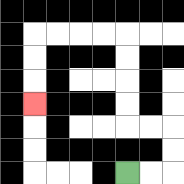{'start': '[5, 7]', 'end': '[1, 4]', 'path_directions': 'R,R,U,U,L,L,U,U,U,U,L,L,L,L,D,D,D', 'path_coordinates': '[[5, 7], [6, 7], [7, 7], [7, 6], [7, 5], [6, 5], [5, 5], [5, 4], [5, 3], [5, 2], [5, 1], [4, 1], [3, 1], [2, 1], [1, 1], [1, 2], [1, 3], [1, 4]]'}